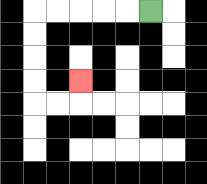{'start': '[6, 0]', 'end': '[3, 3]', 'path_directions': 'L,L,L,L,L,D,D,D,D,R,R,U', 'path_coordinates': '[[6, 0], [5, 0], [4, 0], [3, 0], [2, 0], [1, 0], [1, 1], [1, 2], [1, 3], [1, 4], [2, 4], [3, 4], [3, 3]]'}